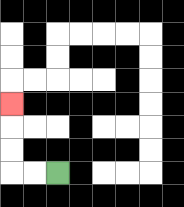{'start': '[2, 7]', 'end': '[0, 4]', 'path_directions': 'L,L,U,U,U', 'path_coordinates': '[[2, 7], [1, 7], [0, 7], [0, 6], [0, 5], [0, 4]]'}